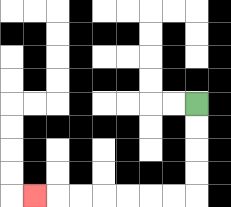{'start': '[8, 4]', 'end': '[1, 8]', 'path_directions': 'D,D,D,D,L,L,L,L,L,L,L', 'path_coordinates': '[[8, 4], [8, 5], [8, 6], [8, 7], [8, 8], [7, 8], [6, 8], [5, 8], [4, 8], [3, 8], [2, 8], [1, 8]]'}